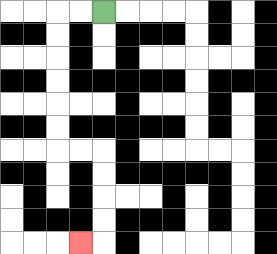{'start': '[4, 0]', 'end': '[3, 10]', 'path_directions': 'L,L,D,D,D,D,D,D,R,R,D,D,D,D,L', 'path_coordinates': '[[4, 0], [3, 0], [2, 0], [2, 1], [2, 2], [2, 3], [2, 4], [2, 5], [2, 6], [3, 6], [4, 6], [4, 7], [4, 8], [4, 9], [4, 10], [3, 10]]'}